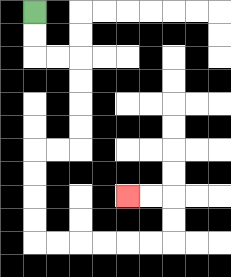{'start': '[1, 0]', 'end': '[5, 8]', 'path_directions': 'D,D,R,R,D,D,D,D,L,L,D,D,D,D,R,R,R,R,R,R,U,U,L,L', 'path_coordinates': '[[1, 0], [1, 1], [1, 2], [2, 2], [3, 2], [3, 3], [3, 4], [3, 5], [3, 6], [2, 6], [1, 6], [1, 7], [1, 8], [1, 9], [1, 10], [2, 10], [3, 10], [4, 10], [5, 10], [6, 10], [7, 10], [7, 9], [7, 8], [6, 8], [5, 8]]'}